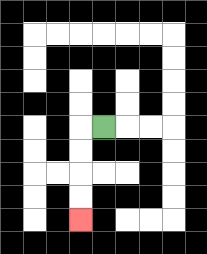{'start': '[4, 5]', 'end': '[3, 9]', 'path_directions': 'L,D,D,D,D', 'path_coordinates': '[[4, 5], [3, 5], [3, 6], [3, 7], [3, 8], [3, 9]]'}